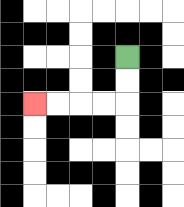{'start': '[5, 2]', 'end': '[1, 4]', 'path_directions': 'D,D,L,L,L,L', 'path_coordinates': '[[5, 2], [5, 3], [5, 4], [4, 4], [3, 4], [2, 4], [1, 4]]'}